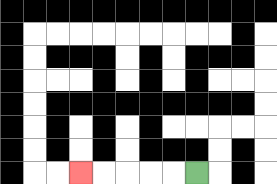{'start': '[8, 7]', 'end': '[3, 7]', 'path_directions': 'L,L,L,L,L', 'path_coordinates': '[[8, 7], [7, 7], [6, 7], [5, 7], [4, 7], [3, 7]]'}